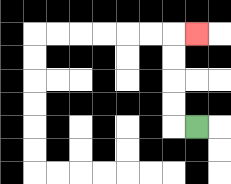{'start': '[8, 5]', 'end': '[8, 1]', 'path_directions': 'L,U,U,U,U,R', 'path_coordinates': '[[8, 5], [7, 5], [7, 4], [7, 3], [7, 2], [7, 1], [8, 1]]'}